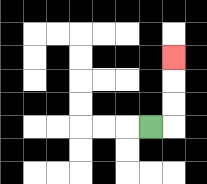{'start': '[6, 5]', 'end': '[7, 2]', 'path_directions': 'R,U,U,U', 'path_coordinates': '[[6, 5], [7, 5], [7, 4], [7, 3], [7, 2]]'}